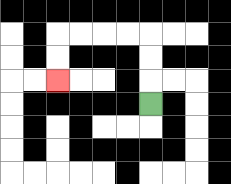{'start': '[6, 4]', 'end': '[2, 3]', 'path_directions': 'U,U,U,L,L,L,L,D,D', 'path_coordinates': '[[6, 4], [6, 3], [6, 2], [6, 1], [5, 1], [4, 1], [3, 1], [2, 1], [2, 2], [2, 3]]'}